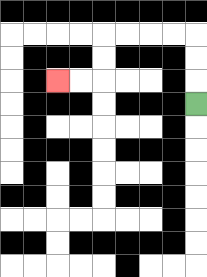{'start': '[8, 4]', 'end': '[2, 3]', 'path_directions': 'U,U,U,L,L,L,L,D,D,L,L', 'path_coordinates': '[[8, 4], [8, 3], [8, 2], [8, 1], [7, 1], [6, 1], [5, 1], [4, 1], [4, 2], [4, 3], [3, 3], [2, 3]]'}